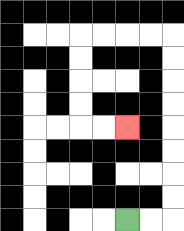{'start': '[5, 9]', 'end': '[5, 5]', 'path_directions': 'R,R,U,U,U,U,U,U,U,U,L,L,L,L,D,D,D,D,R,R', 'path_coordinates': '[[5, 9], [6, 9], [7, 9], [7, 8], [7, 7], [7, 6], [7, 5], [7, 4], [7, 3], [7, 2], [7, 1], [6, 1], [5, 1], [4, 1], [3, 1], [3, 2], [3, 3], [3, 4], [3, 5], [4, 5], [5, 5]]'}